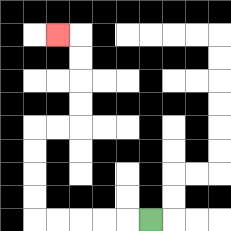{'start': '[6, 9]', 'end': '[2, 1]', 'path_directions': 'L,L,L,L,L,U,U,U,U,R,R,U,U,U,U,L', 'path_coordinates': '[[6, 9], [5, 9], [4, 9], [3, 9], [2, 9], [1, 9], [1, 8], [1, 7], [1, 6], [1, 5], [2, 5], [3, 5], [3, 4], [3, 3], [3, 2], [3, 1], [2, 1]]'}